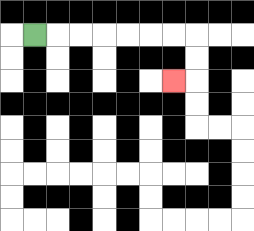{'start': '[1, 1]', 'end': '[7, 3]', 'path_directions': 'R,R,R,R,R,R,R,D,D,L', 'path_coordinates': '[[1, 1], [2, 1], [3, 1], [4, 1], [5, 1], [6, 1], [7, 1], [8, 1], [8, 2], [8, 3], [7, 3]]'}